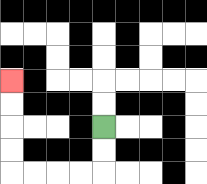{'start': '[4, 5]', 'end': '[0, 3]', 'path_directions': 'D,D,L,L,L,L,U,U,U,U', 'path_coordinates': '[[4, 5], [4, 6], [4, 7], [3, 7], [2, 7], [1, 7], [0, 7], [0, 6], [0, 5], [0, 4], [0, 3]]'}